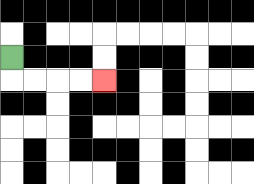{'start': '[0, 2]', 'end': '[4, 3]', 'path_directions': 'D,R,R,R,R', 'path_coordinates': '[[0, 2], [0, 3], [1, 3], [2, 3], [3, 3], [4, 3]]'}